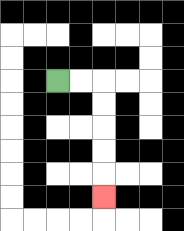{'start': '[2, 3]', 'end': '[4, 8]', 'path_directions': 'R,R,D,D,D,D,D', 'path_coordinates': '[[2, 3], [3, 3], [4, 3], [4, 4], [4, 5], [4, 6], [4, 7], [4, 8]]'}